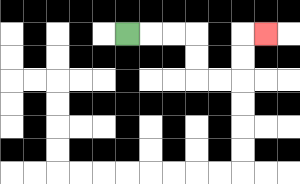{'start': '[5, 1]', 'end': '[11, 1]', 'path_directions': 'R,R,R,D,D,R,R,U,U,R', 'path_coordinates': '[[5, 1], [6, 1], [7, 1], [8, 1], [8, 2], [8, 3], [9, 3], [10, 3], [10, 2], [10, 1], [11, 1]]'}